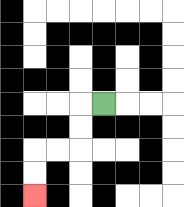{'start': '[4, 4]', 'end': '[1, 8]', 'path_directions': 'L,D,D,L,L,D,D', 'path_coordinates': '[[4, 4], [3, 4], [3, 5], [3, 6], [2, 6], [1, 6], [1, 7], [1, 8]]'}